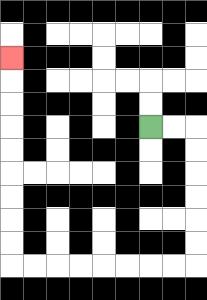{'start': '[6, 5]', 'end': '[0, 2]', 'path_directions': 'R,R,D,D,D,D,D,D,L,L,L,L,L,L,L,L,U,U,U,U,U,U,U,U,U', 'path_coordinates': '[[6, 5], [7, 5], [8, 5], [8, 6], [8, 7], [8, 8], [8, 9], [8, 10], [8, 11], [7, 11], [6, 11], [5, 11], [4, 11], [3, 11], [2, 11], [1, 11], [0, 11], [0, 10], [0, 9], [0, 8], [0, 7], [0, 6], [0, 5], [0, 4], [0, 3], [0, 2]]'}